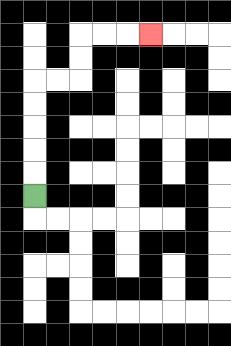{'start': '[1, 8]', 'end': '[6, 1]', 'path_directions': 'U,U,U,U,U,R,R,U,U,R,R,R', 'path_coordinates': '[[1, 8], [1, 7], [1, 6], [1, 5], [1, 4], [1, 3], [2, 3], [3, 3], [3, 2], [3, 1], [4, 1], [5, 1], [6, 1]]'}